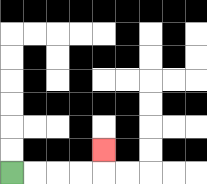{'start': '[0, 7]', 'end': '[4, 6]', 'path_directions': 'R,R,R,R,U', 'path_coordinates': '[[0, 7], [1, 7], [2, 7], [3, 7], [4, 7], [4, 6]]'}